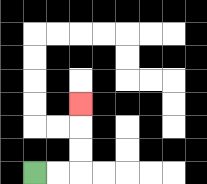{'start': '[1, 7]', 'end': '[3, 4]', 'path_directions': 'R,R,U,U,U', 'path_coordinates': '[[1, 7], [2, 7], [3, 7], [3, 6], [3, 5], [3, 4]]'}